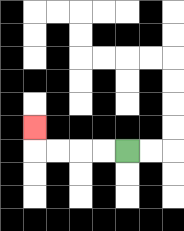{'start': '[5, 6]', 'end': '[1, 5]', 'path_directions': 'L,L,L,L,U', 'path_coordinates': '[[5, 6], [4, 6], [3, 6], [2, 6], [1, 6], [1, 5]]'}